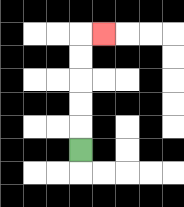{'start': '[3, 6]', 'end': '[4, 1]', 'path_directions': 'U,U,U,U,U,R', 'path_coordinates': '[[3, 6], [3, 5], [3, 4], [3, 3], [3, 2], [3, 1], [4, 1]]'}